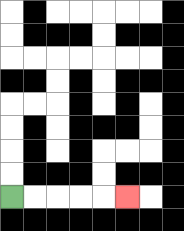{'start': '[0, 8]', 'end': '[5, 8]', 'path_directions': 'R,R,R,R,R', 'path_coordinates': '[[0, 8], [1, 8], [2, 8], [3, 8], [4, 8], [5, 8]]'}